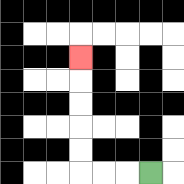{'start': '[6, 7]', 'end': '[3, 2]', 'path_directions': 'L,L,L,U,U,U,U,U', 'path_coordinates': '[[6, 7], [5, 7], [4, 7], [3, 7], [3, 6], [3, 5], [3, 4], [3, 3], [3, 2]]'}